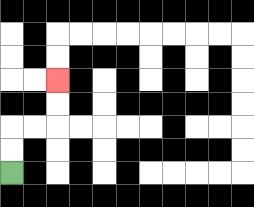{'start': '[0, 7]', 'end': '[2, 3]', 'path_directions': 'U,U,R,R,U,U', 'path_coordinates': '[[0, 7], [0, 6], [0, 5], [1, 5], [2, 5], [2, 4], [2, 3]]'}